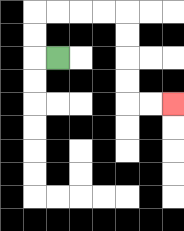{'start': '[2, 2]', 'end': '[7, 4]', 'path_directions': 'L,U,U,R,R,R,R,D,D,D,D,R,R', 'path_coordinates': '[[2, 2], [1, 2], [1, 1], [1, 0], [2, 0], [3, 0], [4, 0], [5, 0], [5, 1], [5, 2], [5, 3], [5, 4], [6, 4], [7, 4]]'}